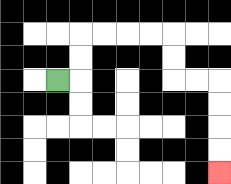{'start': '[2, 3]', 'end': '[9, 7]', 'path_directions': 'R,U,U,R,R,R,R,D,D,R,R,D,D,D,D', 'path_coordinates': '[[2, 3], [3, 3], [3, 2], [3, 1], [4, 1], [5, 1], [6, 1], [7, 1], [7, 2], [7, 3], [8, 3], [9, 3], [9, 4], [9, 5], [9, 6], [9, 7]]'}